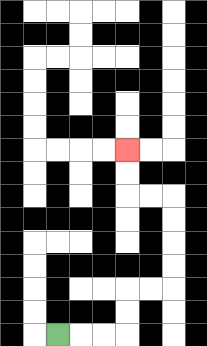{'start': '[2, 14]', 'end': '[5, 6]', 'path_directions': 'R,R,R,U,U,R,R,U,U,U,U,L,L,U,U', 'path_coordinates': '[[2, 14], [3, 14], [4, 14], [5, 14], [5, 13], [5, 12], [6, 12], [7, 12], [7, 11], [7, 10], [7, 9], [7, 8], [6, 8], [5, 8], [5, 7], [5, 6]]'}